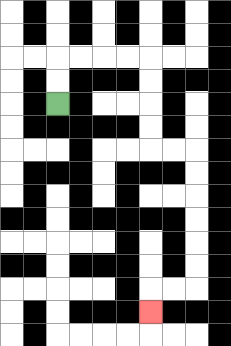{'start': '[2, 4]', 'end': '[6, 13]', 'path_directions': 'U,U,R,R,R,R,D,D,D,D,R,R,D,D,D,D,D,D,L,L,D', 'path_coordinates': '[[2, 4], [2, 3], [2, 2], [3, 2], [4, 2], [5, 2], [6, 2], [6, 3], [6, 4], [6, 5], [6, 6], [7, 6], [8, 6], [8, 7], [8, 8], [8, 9], [8, 10], [8, 11], [8, 12], [7, 12], [6, 12], [6, 13]]'}